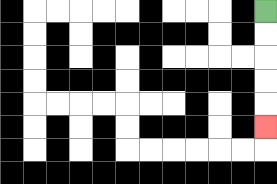{'start': '[11, 0]', 'end': '[11, 5]', 'path_directions': 'D,D,D,D,D', 'path_coordinates': '[[11, 0], [11, 1], [11, 2], [11, 3], [11, 4], [11, 5]]'}